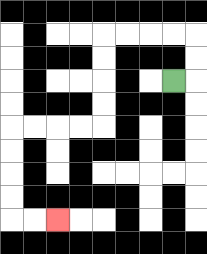{'start': '[7, 3]', 'end': '[2, 9]', 'path_directions': 'R,U,U,L,L,L,L,D,D,D,D,L,L,L,L,D,D,D,D,R,R', 'path_coordinates': '[[7, 3], [8, 3], [8, 2], [8, 1], [7, 1], [6, 1], [5, 1], [4, 1], [4, 2], [4, 3], [4, 4], [4, 5], [3, 5], [2, 5], [1, 5], [0, 5], [0, 6], [0, 7], [0, 8], [0, 9], [1, 9], [2, 9]]'}